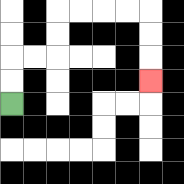{'start': '[0, 4]', 'end': '[6, 3]', 'path_directions': 'U,U,R,R,U,U,R,R,R,R,D,D,D', 'path_coordinates': '[[0, 4], [0, 3], [0, 2], [1, 2], [2, 2], [2, 1], [2, 0], [3, 0], [4, 0], [5, 0], [6, 0], [6, 1], [6, 2], [6, 3]]'}